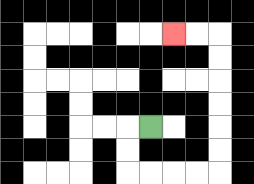{'start': '[6, 5]', 'end': '[7, 1]', 'path_directions': 'L,D,D,R,R,R,R,U,U,U,U,U,U,L,L', 'path_coordinates': '[[6, 5], [5, 5], [5, 6], [5, 7], [6, 7], [7, 7], [8, 7], [9, 7], [9, 6], [9, 5], [9, 4], [9, 3], [9, 2], [9, 1], [8, 1], [7, 1]]'}